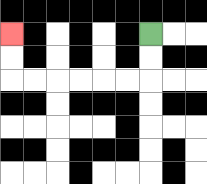{'start': '[6, 1]', 'end': '[0, 1]', 'path_directions': 'D,D,L,L,L,L,L,L,U,U', 'path_coordinates': '[[6, 1], [6, 2], [6, 3], [5, 3], [4, 3], [3, 3], [2, 3], [1, 3], [0, 3], [0, 2], [0, 1]]'}